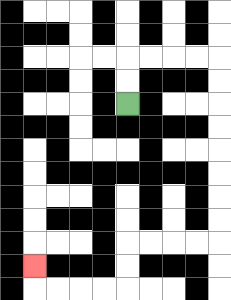{'start': '[5, 4]', 'end': '[1, 11]', 'path_directions': 'U,U,R,R,R,R,D,D,D,D,D,D,D,D,L,L,L,L,D,D,L,L,L,L,U', 'path_coordinates': '[[5, 4], [5, 3], [5, 2], [6, 2], [7, 2], [8, 2], [9, 2], [9, 3], [9, 4], [9, 5], [9, 6], [9, 7], [9, 8], [9, 9], [9, 10], [8, 10], [7, 10], [6, 10], [5, 10], [5, 11], [5, 12], [4, 12], [3, 12], [2, 12], [1, 12], [1, 11]]'}